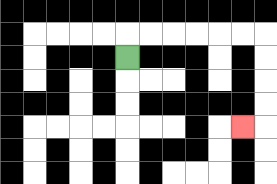{'start': '[5, 2]', 'end': '[10, 5]', 'path_directions': 'U,R,R,R,R,R,R,D,D,D,D,L', 'path_coordinates': '[[5, 2], [5, 1], [6, 1], [7, 1], [8, 1], [9, 1], [10, 1], [11, 1], [11, 2], [11, 3], [11, 4], [11, 5], [10, 5]]'}